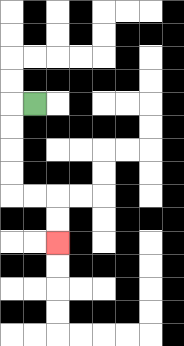{'start': '[1, 4]', 'end': '[2, 10]', 'path_directions': 'L,D,D,D,D,R,R,D,D', 'path_coordinates': '[[1, 4], [0, 4], [0, 5], [0, 6], [0, 7], [0, 8], [1, 8], [2, 8], [2, 9], [2, 10]]'}